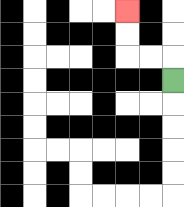{'start': '[7, 3]', 'end': '[5, 0]', 'path_directions': 'U,L,L,U,U', 'path_coordinates': '[[7, 3], [7, 2], [6, 2], [5, 2], [5, 1], [5, 0]]'}